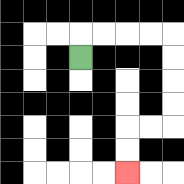{'start': '[3, 2]', 'end': '[5, 7]', 'path_directions': 'U,R,R,R,R,D,D,D,D,L,L,D,D', 'path_coordinates': '[[3, 2], [3, 1], [4, 1], [5, 1], [6, 1], [7, 1], [7, 2], [7, 3], [7, 4], [7, 5], [6, 5], [5, 5], [5, 6], [5, 7]]'}